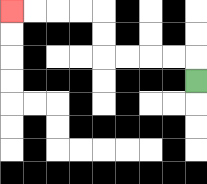{'start': '[8, 3]', 'end': '[0, 0]', 'path_directions': 'U,L,L,L,L,U,U,L,L,L,L', 'path_coordinates': '[[8, 3], [8, 2], [7, 2], [6, 2], [5, 2], [4, 2], [4, 1], [4, 0], [3, 0], [2, 0], [1, 0], [0, 0]]'}